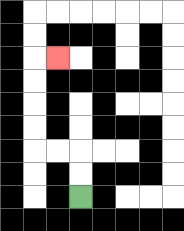{'start': '[3, 8]', 'end': '[2, 2]', 'path_directions': 'U,U,L,L,U,U,U,U,R', 'path_coordinates': '[[3, 8], [3, 7], [3, 6], [2, 6], [1, 6], [1, 5], [1, 4], [1, 3], [1, 2], [2, 2]]'}